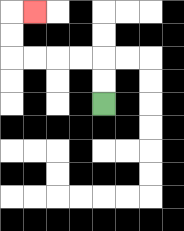{'start': '[4, 4]', 'end': '[1, 0]', 'path_directions': 'U,U,L,L,L,L,U,U,R', 'path_coordinates': '[[4, 4], [4, 3], [4, 2], [3, 2], [2, 2], [1, 2], [0, 2], [0, 1], [0, 0], [1, 0]]'}